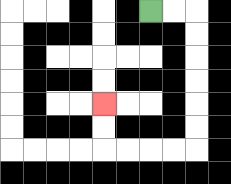{'start': '[6, 0]', 'end': '[4, 4]', 'path_directions': 'R,R,D,D,D,D,D,D,L,L,L,L,U,U', 'path_coordinates': '[[6, 0], [7, 0], [8, 0], [8, 1], [8, 2], [8, 3], [8, 4], [8, 5], [8, 6], [7, 6], [6, 6], [5, 6], [4, 6], [4, 5], [4, 4]]'}